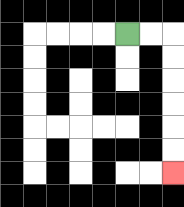{'start': '[5, 1]', 'end': '[7, 7]', 'path_directions': 'R,R,D,D,D,D,D,D', 'path_coordinates': '[[5, 1], [6, 1], [7, 1], [7, 2], [7, 3], [7, 4], [7, 5], [7, 6], [7, 7]]'}